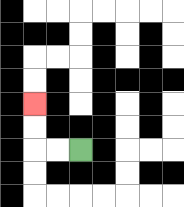{'start': '[3, 6]', 'end': '[1, 4]', 'path_directions': 'L,L,U,U', 'path_coordinates': '[[3, 6], [2, 6], [1, 6], [1, 5], [1, 4]]'}